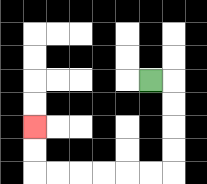{'start': '[6, 3]', 'end': '[1, 5]', 'path_directions': 'R,D,D,D,D,L,L,L,L,L,L,U,U', 'path_coordinates': '[[6, 3], [7, 3], [7, 4], [7, 5], [7, 6], [7, 7], [6, 7], [5, 7], [4, 7], [3, 7], [2, 7], [1, 7], [1, 6], [1, 5]]'}